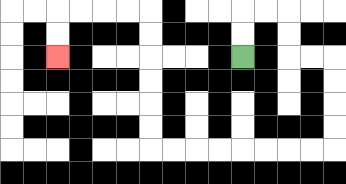{'start': '[10, 2]', 'end': '[2, 2]', 'path_directions': 'U,U,R,R,D,D,R,R,D,D,D,D,L,L,L,L,L,L,L,L,U,U,U,U,U,U,L,L,L,L,D,D', 'path_coordinates': '[[10, 2], [10, 1], [10, 0], [11, 0], [12, 0], [12, 1], [12, 2], [13, 2], [14, 2], [14, 3], [14, 4], [14, 5], [14, 6], [13, 6], [12, 6], [11, 6], [10, 6], [9, 6], [8, 6], [7, 6], [6, 6], [6, 5], [6, 4], [6, 3], [6, 2], [6, 1], [6, 0], [5, 0], [4, 0], [3, 0], [2, 0], [2, 1], [2, 2]]'}